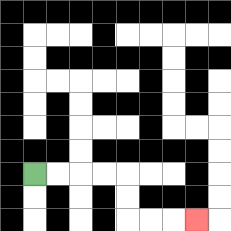{'start': '[1, 7]', 'end': '[8, 9]', 'path_directions': 'R,R,R,R,D,D,R,R,R', 'path_coordinates': '[[1, 7], [2, 7], [3, 7], [4, 7], [5, 7], [5, 8], [5, 9], [6, 9], [7, 9], [8, 9]]'}